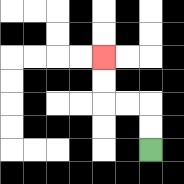{'start': '[6, 6]', 'end': '[4, 2]', 'path_directions': 'U,U,L,L,U,U', 'path_coordinates': '[[6, 6], [6, 5], [6, 4], [5, 4], [4, 4], [4, 3], [4, 2]]'}